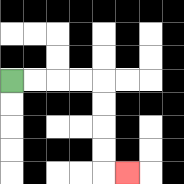{'start': '[0, 3]', 'end': '[5, 7]', 'path_directions': 'R,R,R,R,D,D,D,D,R', 'path_coordinates': '[[0, 3], [1, 3], [2, 3], [3, 3], [4, 3], [4, 4], [4, 5], [4, 6], [4, 7], [5, 7]]'}